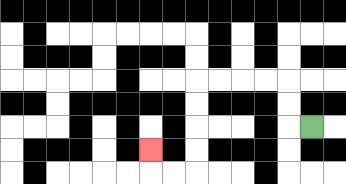{'start': '[13, 5]', 'end': '[6, 6]', 'path_directions': 'L,U,U,L,L,L,L,D,D,D,D,L,L,U', 'path_coordinates': '[[13, 5], [12, 5], [12, 4], [12, 3], [11, 3], [10, 3], [9, 3], [8, 3], [8, 4], [8, 5], [8, 6], [8, 7], [7, 7], [6, 7], [6, 6]]'}